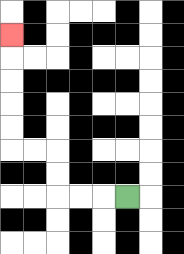{'start': '[5, 8]', 'end': '[0, 1]', 'path_directions': 'L,L,L,U,U,L,L,U,U,U,U,U', 'path_coordinates': '[[5, 8], [4, 8], [3, 8], [2, 8], [2, 7], [2, 6], [1, 6], [0, 6], [0, 5], [0, 4], [0, 3], [0, 2], [0, 1]]'}